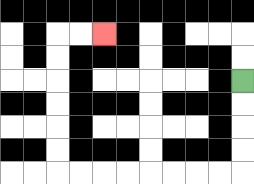{'start': '[10, 3]', 'end': '[4, 1]', 'path_directions': 'D,D,D,D,L,L,L,L,L,L,L,L,U,U,U,U,U,U,R,R', 'path_coordinates': '[[10, 3], [10, 4], [10, 5], [10, 6], [10, 7], [9, 7], [8, 7], [7, 7], [6, 7], [5, 7], [4, 7], [3, 7], [2, 7], [2, 6], [2, 5], [2, 4], [2, 3], [2, 2], [2, 1], [3, 1], [4, 1]]'}